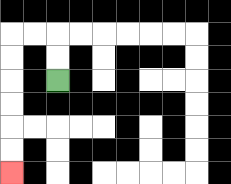{'start': '[2, 3]', 'end': '[0, 7]', 'path_directions': 'U,U,L,L,D,D,D,D,D,D', 'path_coordinates': '[[2, 3], [2, 2], [2, 1], [1, 1], [0, 1], [0, 2], [0, 3], [0, 4], [0, 5], [0, 6], [0, 7]]'}